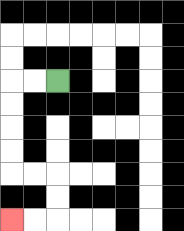{'start': '[2, 3]', 'end': '[0, 9]', 'path_directions': 'L,L,D,D,D,D,R,R,D,D,L,L', 'path_coordinates': '[[2, 3], [1, 3], [0, 3], [0, 4], [0, 5], [0, 6], [0, 7], [1, 7], [2, 7], [2, 8], [2, 9], [1, 9], [0, 9]]'}